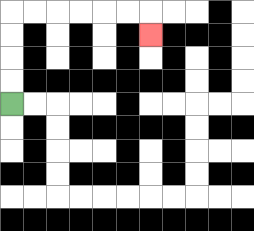{'start': '[0, 4]', 'end': '[6, 1]', 'path_directions': 'U,U,U,U,R,R,R,R,R,R,D', 'path_coordinates': '[[0, 4], [0, 3], [0, 2], [0, 1], [0, 0], [1, 0], [2, 0], [3, 0], [4, 0], [5, 0], [6, 0], [6, 1]]'}